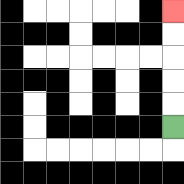{'start': '[7, 5]', 'end': '[7, 0]', 'path_directions': 'U,U,U,U,U', 'path_coordinates': '[[7, 5], [7, 4], [7, 3], [7, 2], [7, 1], [7, 0]]'}